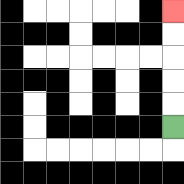{'start': '[7, 5]', 'end': '[7, 0]', 'path_directions': 'U,U,U,U,U', 'path_coordinates': '[[7, 5], [7, 4], [7, 3], [7, 2], [7, 1], [7, 0]]'}